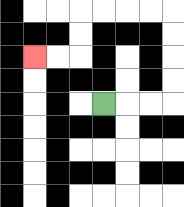{'start': '[4, 4]', 'end': '[1, 2]', 'path_directions': 'R,R,R,U,U,U,U,L,L,L,L,D,D,L,L', 'path_coordinates': '[[4, 4], [5, 4], [6, 4], [7, 4], [7, 3], [7, 2], [7, 1], [7, 0], [6, 0], [5, 0], [4, 0], [3, 0], [3, 1], [3, 2], [2, 2], [1, 2]]'}